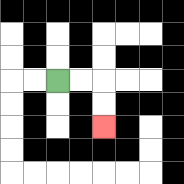{'start': '[2, 3]', 'end': '[4, 5]', 'path_directions': 'R,R,D,D', 'path_coordinates': '[[2, 3], [3, 3], [4, 3], [4, 4], [4, 5]]'}